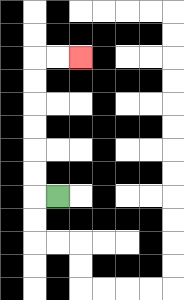{'start': '[2, 8]', 'end': '[3, 2]', 'path_directions': 'L,U,U,U,U,U,U,R,R', 'path_coordinates': '[[2, 8], [1, 8], [1, 7], [1, 6], [1, 5], [1, 4], [1, 3], [1, 2], [2, 2], [3, 2]]'}